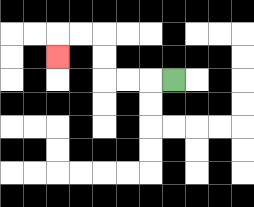{'start': '[7, 3]', 'end': '[2, 2]', 'path_directions': 'L,L,L,U,U,L,L,D', 'path_coordinates': '[[7, 3], [6, 3], [5, 3], [4, 3], [4, 2], [4, 1], [3, 1], [2, 1], [2, 2]]'}